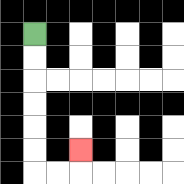{'start': '[1, 1]', 'end': '[3, 6]', 'path_directions': 'D,D,D,D,D,D,R,R,U', 'path_coordinates': '[[1, 1], [1, 2], [1, 3], [1, 4], [1, 5], [1, 6], [1, 7], [2, 7], [3, 7], [3, 6]]'}